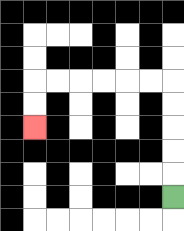{'start': '[7, 8]', 'end': '[1, 5]', 'path_directions': 'U,U,U,U,U,L,L,L,L,L,L,D,D', 'path_coordinates': '[[7, 8], [7, 7], [7, 6], [7, 5], [7, 4], [7, 3], [6, 3], [5, 3], [4, 3], [3, 3], [2, 3], [1, 3], [1, 4], [1, 5]]'}